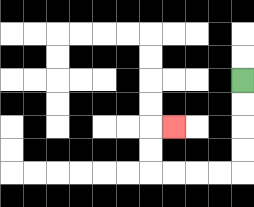{'start': '[10, 3]', 'end': '[7, 5]', 'path_directions': 'D,D,D,D,L,L,L,L,U,U,R', 'path_coordinates': '[[10, 3], [10, 4], [10, 5], [10, 6], [10, 7], [9, 7], [8, 7], [7, 7], [6, 7], [6, 6], [6, 5], [7, 5]]'}